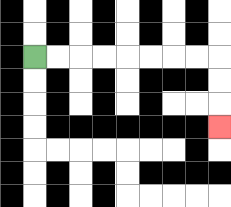{'start': '[1, 2]', 'end': '[9, 5]', 'path_directions': 'R,R,R,R,R,R,R,R,D,D,D', 'path_coordinates': '[[1, 2], [2, 2], [3, 2], [4, 2], [5, 2], [6, 2], [7, 2], [8, 2], [9, 2], [9, 3], [9, 4], [9, 5]]'}